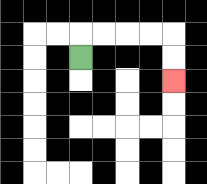{'start': '[3, 2]', 'end': '[7, 3]', 'path_directions': 'U,R,R,R,R,D,D', 'path_coordinates': '[[3, 2], [3, 1], [4, 1], [5, 1], [6, 1], [7, 1], [7, 2], [7, 3]]'}